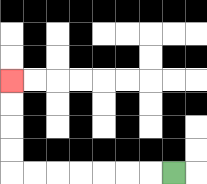{'start': '[7, 7]', 'end': '[0, 3]', 'path_directions': 'L,L,L,L,L,L,L,U,U,U,U', 'path_coordinates': '[[7, 7], [6, 7], [5, 7], [4, 7], [3, 7], [2, 7], [1, 7], [0, 7], [0, 6], [0, 5], [0, 4], [0, 3]]'}